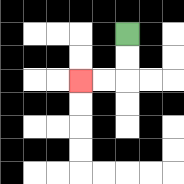{'start': '[5, 1]', 'end': '[3, 3]', 'path_directions': 'D,D,L,L', 'path_coordinates': '[[5, 1], [5, 2], [5, 3], [4, 3], [3, 3]]'}